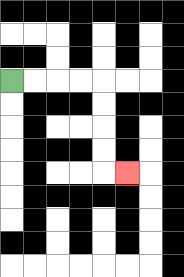{'start': '[0, 3]', 'end': '[5, 7]', 'path_directions': 'R,R,R,R,D,D,D,D,R', 'path_coordinates': '[[0, 3], [1, 3], [2, 3], [3, 3], [4, 3], [4, 4], [4, 5], [4, 6], [4, 7], [5, 7]]'}